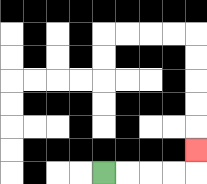{'start': '[4, 7]', 'end': '[8, 6]', 'path_directions': 'R,R,R,R,U', 'path_coordinates': '[[4, 7], [5, 7], [6, 7], [7, 7], [8, 7], [8, 6]]'}